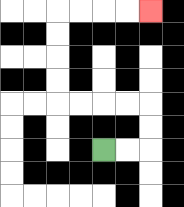{'start': '[4, 6]', 'end': '[6, 0]', 'path_directions': 'R,R,U,U,L,L,L,L,U,U,U,U,R,R,R,R', 'path_coordinates': '[[4, 6], [5, 6], [6, 6], [6, 5], [6, 4], [5, 4], [4, 4], [3, 4], [2, 4], [2, 3], [2, 2], [2, 1], [2, 0], [3, 0], [4, 0], [5, 0], [6, 0]]'}